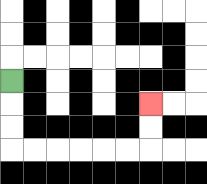{'start': '[0, 3]', 'end': '[6, 4]', 'path_directions': 'D,D,D,R,R,R,R,R,R,U,U', 'path_coordinates': '[[0, 3], [0, 4], [0, 5], [0, 6], [1, 6], [2, 6], [3, 6], [4, 6], [5, 6], [6, 6], [6, 5], [6, 4]]'}